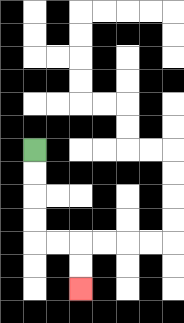{'start': '[1, 6]', 'end': '[3, 12]', 'path_directions': 'D,D,D,D,R,R,D,D', 'path_coordinates': '[[1, 6], [1, 7], [1, 8], [1, 9], [1, 10], [2, 10], [3, 10], [3, 11], [3, 12]]'}